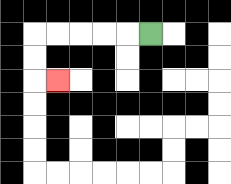{'start': '[6, 1]', 'end': '[2, 3]', 'path_directions': 'L,L,L,L,L,D,D,R', 'path_coordinates': '[[6, 1], [5, 1], [4, 1], [3, 1], [2, 1], [1, 1], [1, 2], [1, 3], [2, 3]]'}